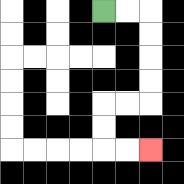{'start': '[4, 0]', 'end': '[6, 6]', 'path_directions': 'R,R,D,D,D,D,L,L,D,D,R,R', 'path_coordinates': '[[4, 0], [5, 0], [6, 0], [6, 1], [6, 2], [6, 3], [6, 4], [5, 4], [4, 4], [4, 5], [4, 6], [5, 6], [6, 6]]'}